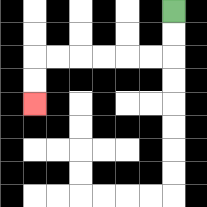{'start': '[7, 0]', 'end': '[1, 4]', 'path_directions': 'D,D,L,L,L,L,L,L,D,D', 'path_coordinates': '[[7, 0], [7, 1], [7, 2], [6, 2], [5, 2], [4, 2], [3, 2], [2, 2], [1, 2], [1, 3], [1, 4]]'}